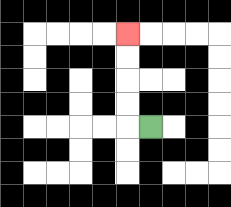{'start': '[6, 5]', 'end': '[5, 1]', 'path_directions': 'L,U,U,U,U', 'path_coordinates': '[[6, 5], [5, 5], [5, 4], [5, 3], [5, 2], [5, 1]]'}